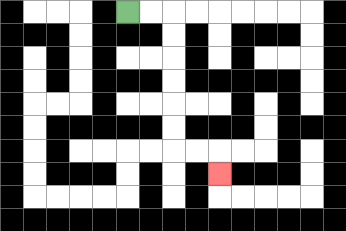{'start': '[5, 0]', 'end': '[9, 7]', 'path_directions': 'R,R,D,D,D,D,D,D,R,R,D', 'path_coordinates': '[[5, 0], [6, 0], [7, 0], [7, 1], [7, 2], [7, 3], [7, 4], [7, 5], [7, 6], [8, 6], [9, 6], [9, 7]]'}